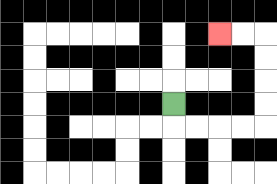{'start': '[7, 4]', 'end': '[9, 1]', 'path_directions': 'D,R,R,R,R,U,U,U,U,L,L', 'path_coordinates': '[[7, 4], [7, 5], [8, 5], [9, 5], [10, 5], [11, 5], [11, 4], [11, 3], [11, 2], [11, 1], [10, 1], [9, 1]]'}